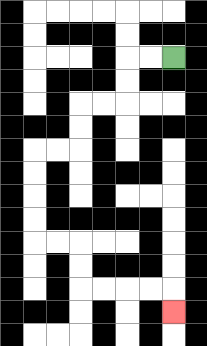{'start': '[7, 2]', 'end': '[7, 13]', 'path_directions': 'L,L,D,D,L,L,D,D,L,L,D,D,D,D,R,R,D,D,R,R,R,R,D', 'path_coordinates': '[[7, 2], [6, 2], [5, 2], [5, 3], [5, 4], [4, 4], [3, 4], [3, 5], [3, 6], [2, 6], [1, 6], [1, 7], [1, 8], [1, 9], [1, 10], [2, 10], [3, 10], [3, 11], [3, 12], [4, 12], [5, 12], [6, 12], [7, 12], [7, 13]]'}